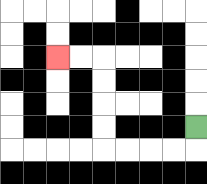{'start': '[8, 5]', 'end': '[2, 2]', 'path_directions': 'D,L,L,L,L,U,U,U,U,L,L', 'path_coordinates': '[[8, 5], [8, 6], [7, 6], [6, 6], [5, 6], [4, 6], [4, 5], [4, 4], [4, 3], [4, 2], [3, 2], [2, 2]]'}